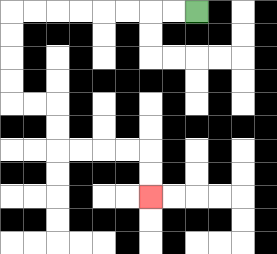{'start': '[8, 0]', 'end': '[6, 8]', 'path_directions': 'L,L,L,L,L,L,L,L,D,D,D,D,R,R,D,D,R,R,R,R,D,D', 'path_coordinates': '[[8, 0], [7, 0], [6, 0], [5, 0], [4, 0], [3, 0], [2, 0], [1, 0], [0, 0], [0, 1], [0, 2], [0, 3], [0, 4], [1, 4], [2, 4], [2, 5], [2, 6], [3, 6], [4, 6], [5, 6], [6, 6], [6, 7], [6, 8]]'}